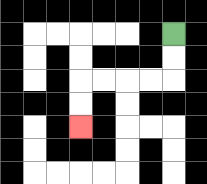{'start': '[7, 1]', 'end': '[3, 5]', 'path_directions': 'D,D,L,L,L,L,D,D', 'path_coordinates': '[[7, 1], [7, 2], [7, 3], [6, 3], [5, 3], [4, 3], [3, 3], [3, 4], [3, 5]]'}